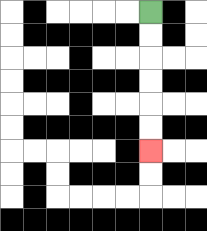{'start': '[6, 0]', 'end': '[6, 6]', 'path_directions': 'D,D,D,D,D,D', 'path_coordinates': '[[6, 0], [6, 1], [6, 2], [6, 3], [6, 4], [6, 5], [6, 6]]'}